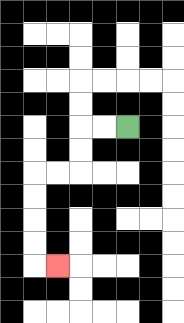{'start': '[5, 5]', 'end': '[2, 11]', 'path_directions': 'L,L,D,D,L,L,D,D,D,D,R', 'path_coordinates': '[[5, 5], [4, 5], [3, 5], [3, 6], [3, 7], [2, 7], [1, 7], [1, 8], [1, 9], [1, 10], [1, 11], [2, 11]]'}